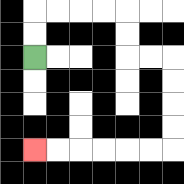{'start': '[1, 2]', 'end': '[1, 6]', 'path_directions': 'U,U,R,R,R,R,D,D,R,R,D,D,D,D,L,L,L,L,L,L', 'path_coordinates': '[[1, 2], [1, 1], [1, 0], [2, 0], [3, 0], [4, 0], [5, 0], [5, 1], [5, 2], [6, 2], [7, 2], [7, 3], [7, 4], [7, 5], [7, 6], [6, 6], [5, 6], [4, 6], [3, 6], [2, 6], [1, 6]]'}